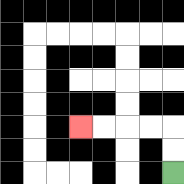{'start': '[7, 7]', 'end': '[3, 5]', 'path_directions': 'U,U,L,L,L,L', 'path_coordinates': '[[7, 7], [7, 6], [7, 5], [6, 5], [5, 5], [4, 5], [3, 5]]'}